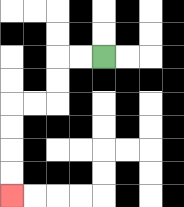{'start': '[4, 2]', 'end': '[0, 8]', 'path_directions': 'L,L,D,D,L,L,D,D,D,D', 'path_coordinates': '[[4, 2], [3, 2], [2, 2], [2, 3], [2, 4], [1, 4], [0, 4], [0, 5], [0, 6], [0, 7], [0, 8]]'}